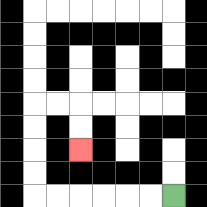{'start': '[7, 8]', 'end': '[3, 6]', 'path_directions': 'L,L,L,L,L,L,U,U,U,U,R,R,D,D', 'path_coordinates': '[[7, 8], [6, 8], [5, 8], [4, 8], [3, 8], [2, 8], [1, 8], [1, 7], [1, 6], [1, 5], [1, 4], [2, 4], [3, 4], [3, 5], [3, 6]]'}